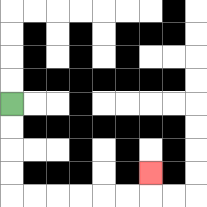{'start': '[0, 4]', 'end': '[6, 7]', 'path_directions': 'D,D,D,D,R,R,R,R,R,R,U', 'path_coordinates': '[[0, 4], [0, 5], [0, 6], [0, 7], [0, 8], [1, 8], [2, 8], [3, 8], [4, 8], [5, 8], [6, 8], [6, 7]]'}